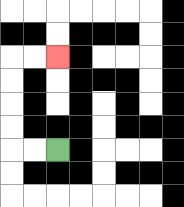{'start': '[2, 6]', 'end': '[2, 2]', 'path_directions': 'L,L,U,U,U,U,R,R', 'path_coordinates': '[[2, 6], [1, 6], [0, 6], [0, 5], [0, 4], [0, 3], [0, 2], [1, 2], [2, 2]]'}